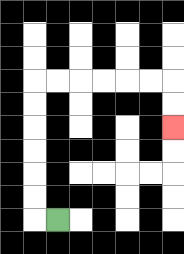{'start': '[2, 9]', 'end': '[7, 5]', 'path_directions': 'L,U,U,U,U,U,U,R,R,R,R,R,R,D,D', 'path_coordinates': '[[2, 9], [1, 9], [1, 8], [1, 7], [1, 6], [1, 5], [1, 4], [1, 3], [2, 3], [3, 3], [4, 3], [5, 3], [6, 3], [7, 3], [7, 4], [7, 5]]'}